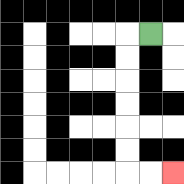{'start': '[6, 1]', 'end': '[7, 7]', 'path_directions': 'L,D,D,D,D,D,D,R,R', 'path_coordinates': '[[6, 1], [5, 1], [5, 2], [5, 3], [5, 4], [5, 5], [5, 6], [5, 7], [6, 7], [7, 7]]'}